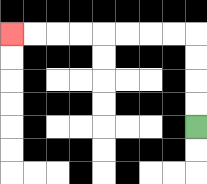{'start': '[8, 5]', 'end': '[0, 1]', 'path_directions': 'U,U,U,U,L,L,L,L,L,L,L,L', 'path_coordinates': '[[8, 5], [8, 4], [8, 3], [8, 2], [8, 1], [7, 1], [6, 1], [5, 1], [4, 1], [3, 1], [2, 1], [1, 1], [0, 1]]'}